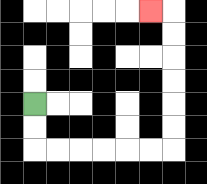{'start': '[1, 4]', 'end': '[6, 0]', 'path_directions': 'D,D,R,R,R,R,R,R,U,U,U,U,U,U,L', 'path_coordinates': '[[1, 4], [1, 5], [1, 6], [2, 6], [3, 6], [4, 6], [5, 6], [6, 6], [7, 6], [7, 5], [7, 4], [7, 3], [7, 2], [7, 1], [7, 0], [6, 0]]'}